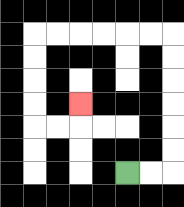{'start': '[5, 7]', 'end': '[3, 4]', 'path_directions': 'R,R,U,U,U,U,U,U,L,L,L,L,L,L,D,D,D,D,R,R,U', 'path_coordinates': '[[5, 7], [6, 7], [7, 7], [7, 6], [7, 5], [7, 4], [7, 3], [7, 2], [7, 1], [6, 1], [5, 1], [4, 1], [3, 1], [2, 1], [1, 1], [1, 2], [1, 3], [1, 4], [1, 5], [2, 5], [3, 5], [3, 4]]'}